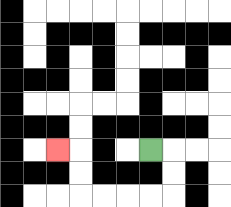{'start': '[6, 6]', 'end': '[2, 6]', 'path_directions': 'R,D,D,L,L,L,L,U,U,L', 'path_coordinates': '[[6, 6], [7, 6], [7, 7], [7, 8], [6, 8], [5, 8], [4, 8], [3, 8], [3, 7], [3, 6], [2, 6]]'}